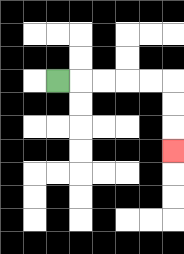{'start': '[2, 3]', 'end': '[7, 6]', 'path_directions': 'R,R,R,R,R,D,D,D', 'path_coordinates': '[[2, 3], [3, 3], [4, 3], [5, 3], [6, 3], [7, 3], [7, 4], [7, 5], [7, 6]]'}